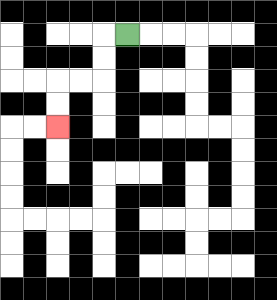{'start': '[5, 1]', 'end': '[2, 5]', 'path_directions': 'L,D,D,L,L,D,D', 'path_coordinates': '[[5, 1], [4, 1], [4, 2], [4, 3], [3, 3], [2, 3], [2, 4], [2, 5]]'}